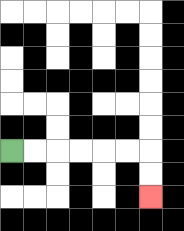{'start': '[0, 6]', 'end': '[6, 8]', 'path_directions': 'R,R,R,R,R,R,D,D', 'path_coordinates': '[[0, 6], [1, 6], [2, 6], [3, 6], [4, 6], [5, 6], [6, 6], [6, 7], [6, 8]]'}